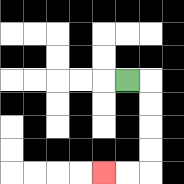{'start': '[5, 3]', 'end': '[4, 7]', 'path_directions': 'R,D,D,D,D,L,L', 'path_coordinates': '[[5, 3], [6, 3], [6, 4], [6, 5], [6, 6], [6, 7], [5, 7], [4, 7]]'}